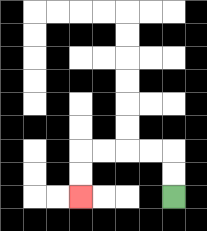{'start': '[7, 8]', 'end': '[3, 8]', 'path_directions': 'U,U,L,L,L,L,D,D', 'path_coordinates': '[[7, 8], [7, 7], [7, 6], [6, 6], [5, 6], [4, 6], [3, 6], [3, 7], [3, 8]]'}